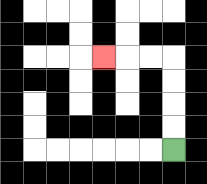{'start': '[7, 6]', 'end': '[4, 2]', 'path_directions': 'U,U,U,U,L,L,L', 'path_coordinates': '[[7, 6], [7, 5], [7, 4], [7, 3], [7, 2], [6, 2], [5, 2], [4, 2]]'}